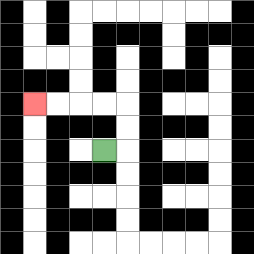{'start': '[4, 6]', 'end': '[1, 4]', 'path_directions': 'R,U,U,L,L,L,L', 'path_coordinates': '[[4, 6], [5, 6], [5, 5], [5, 4], [4, 4], [3, 4], [2, 4], [1, 4]]'}